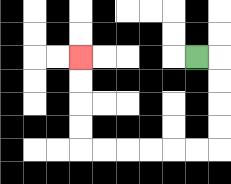{'start': '[8, 2]', 'end': '[3, 2]', 'path_directions': 'R,D,D,D,D,L,L,L,L,L,L,U,U,U,U', 'path_coordinates': '[[8, 2], [9, 2], [9, 3], [9, 4], [9, 5], [9, 6], [8, 6], [7, 6], [6, 6], [5, 6], [4, 6], [3, 6], [3, 5], [3, 4], [3, 3], [3, 2]]'}